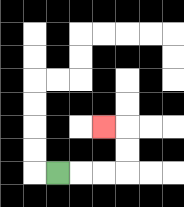{'start': '[2, 7]', 'end': '[4, 5]', 'path_directions': 'R,R,R,U,U,L', 'path_coordinates': '[[2, 7], [3, 7], [4, 7], [5, 7], [5, 6], [5, 5], [4, 5]]'}